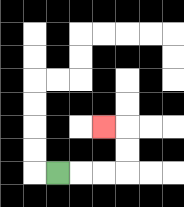{'start': '[2, 7]', 'end': '[4, 5]', 'path_directions': 'R,R,R,U,U,L', 'path_coordinates': '[[2, 7], [3, 7], [4, 7], [5, 7], [5, 6], [5, 5], [4, 5]]'}